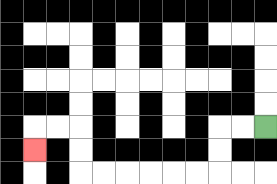{'start': '[11, 5]', 'end': '[1, 6]', 'path_directions': 'L,L,D,D,L,L,L,L,L,L,U,U,L,L,D', 'path_coordinates': '[[11, 5], [10, 5], [9, 5], [9, 6], [9, 7], [8, 7], [7, 7], [6, 7], [5, 7], [4, 7], [3, 7], [3, 6], [3, 5], [2, 5], [1, 5], [1, 6]]'}